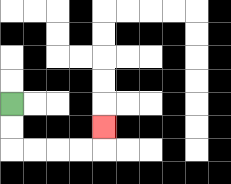{'start': '[0, 4]', 'end': '[4, 5]', 'path_directions': 'D,D,R,R,R,R,U', 'path_coordinates': '[[0, 4], [0, 5], [0, 6], [1, 6], [2, 6], [3, 6], [4, 6], [4, 5]]'}